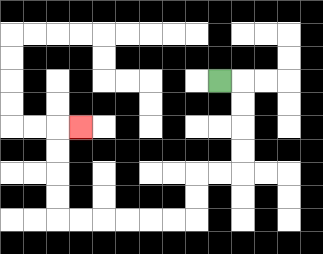{'start': '[9, 3]', 'end': '[3, 5]', 'path_directions': 'R,D,D,D,D,L,L,D,D,L,L,L,L,L,L,U,U,U,U,R', 'path_coordinates': '[[9, 3], [10, 3], [10, 4], [10, 5], [10, 6], [10, 7], [9, 7], [8, 7], [8, 8], [8, 9], [7, 9], [6, 9], [5, 9], [4, 9], [3, 9], [2, 9], [2, 8], [2, 7], [2, 6], [2, 5], [3, 5]]'}